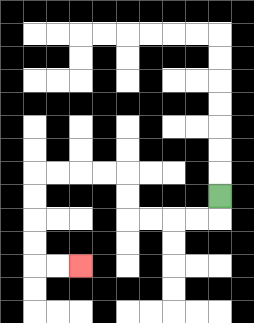{'start': '[9, 8]', 'end': '[3, 11]', 'path_directions': 'D,L,L,L,L,U,U,L,L,L,L,D,D,D,D,R,R', 'path_coordinates': '[[9, 8], [9, 9], [8, 9], [7, 9], [6, 9], [5, 9], [5, 8], [5, 7], [4, 7], [3, 7], [2, 7], [1, 7], [1, 8], [1, 9], [1, 10], [1, 11], [2, 11], [3, 11]]'}